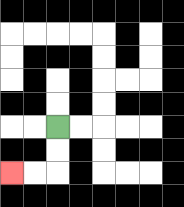{'start': '[2, 5]', 'end': '[0, 7]', 'path_directions': 'D,D,L,L', 'path_coordinates': '[[2, 5], [2, 6], [2, 7], [1, 7], [0, 7]]'}